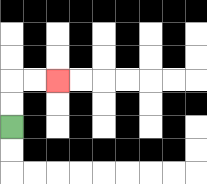{'start': '[0, 5]', 'end': '[2, 3]', 'path_directions': 'U,U,R,R', 'path_coordinates': '[[0, 5], [0, 4], [0, 3], [1, 3], [2, 3]]'}